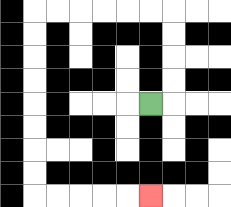{'start': '[6, 4]', 'end': '[6, 8]', 'path_directions': 'R,U,U,U,U,L,L,L,L,L,L,D,D,D,D,D,D,D,D,R,R,R,R,R', 'path_coordinates': '[[6, 4], [7, 4], [7, 3], [7, 2], [7, 1], [7, 0], [6, 0], [5, 0], [4, 0], [3, 0], [2, 0], [1, 0], [1, 1], [1, 2], [1, 3], [1, 4], [1, 5], [1, 6], [1, 7], [1, 8], [2, 8], [3, 8], [4, 8], [5, 8], [6, 8]]'}